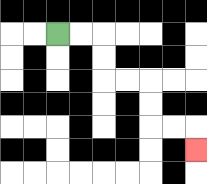{'start': '[2, 1]', 'end': '[8, 6]', 'path_directions': 'R,R,D,D,R,R,D,D,R,R,D', 'path_coordinates': '[[2, 1], [3, 1], [4, 1], [4, 2], [4, 3], [5, 3], [6, 3], [6, 4], [6, 5], [7, 5], [8, 5], [8, 6]]'}